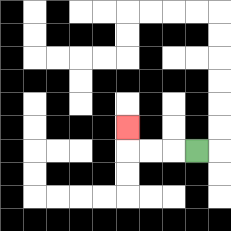{'start': '[8, 6]', 'end': '[5, 5]', 'path_directions': 'L,L,L,U', 'path_coordinates': '[[8, 6], [7, 6], [6, 6], [5, 6], [5, 5]]'}